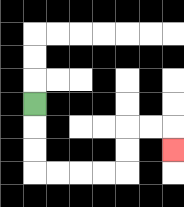{'start': '[1, 4]', 'end': '[7, 6]', 'path_directions': 'D,D,D,R,R,R,R,U,U,R,R,D', 'path_coordinates': '[[1, 4], [1, 5], [1, 6], [1, 7], [2, 7], [3, 7], [4, 7], [5, 7], [5, 6], [5, 5], [6, 5], [7, 5], [7, 6]]'}